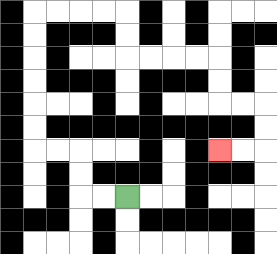{'start': '[5, 8]', 'end': '[9, 6]', 'path_directions': 'L,L,U,U,L,L,U,U,U,U,U,U,R,R,R,R,D,D,R,R,R,R,D,D,R,R,D,D,L,L', 'path_coordinates': '[[5, 8], [4, 8], [3, 8], [3, 7], [3, 6], [2, 6], [1, 6], [1, 5], [1, 4], [1, 3], [1, 2], [1, 1], [1, 0], [2, 0], [3, 0], [4, 0], [5, 0], [5, 1], [5, 2], [6, 2], [7, 2], [8, 2], [9, 2], [9, 3], [9, 4], [10, 4], [11, 4], [11, 5], [11, 6], [10, 6], [9, 6]]'}